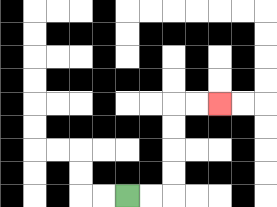{'start': '[5, 8]', 'end': '[9, 4]', 'path_directions': 'R,R,U,U,U,U,R,R', 'path_coordinates': '[[5, 8], [6, 8], [7, 8], [7, 7], [7, 6], [7, 5], [7, 4], [8, 4], [9, 4]]'}